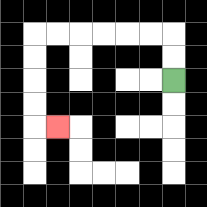{'start': '[7, 3]', 'end': '[2, 5]', 'path_directions': 'U,U,L,L,L,L,L,L,D,D,D,D,R', 'path_coordinates': '[[7, 3], [7, 2], [7, 1], [6, 1], [5, 1], [4, 1], [3, 1], [2, 1], [1, 1], [1, 2], [1, 3], [1, 4], [1, 5], [2, 5]]'}